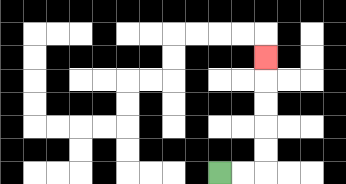{'start': '[9, 7]', 'end': '[11, 2]', 'path_directions': 'R,R,U,U,U,U,U', 'path_coordinates': '[[9, 7], [10, 7], [11, 7], [11, 6], [11, 5], [11, 4], [11, 3], [11, 2]]'}